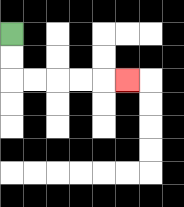{'start': '[0, 1]', 'end': '[5, 3]', 'path_directions': 'D,D,R,R,R,R,R', 'path_coordinates': '[[0, 1], [0, 2], [0, 3], [1, 3], [2, 3], [3, 3], [4, 3], [5, 3]]'}